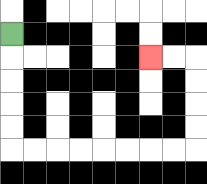{'start': '[0, 1]', 'end': '[6, 2]', 'path_directions': 'D,D,D,D,D,R,R,R,R,R,R,R,R,U,U,U,U,L,L', 'path_coordinates': '[[0, 1], [0, 2], [0, 3], [0, 4], [0, 5], [0, 6], [1, 6], [2, 6], [3, 6], [4, 6], [5, 6], [6, 6], [7, 6], [8, 6], [8, 5], [8, 4], [8, 3], [8, 2], [7, 2], [6, 2]]'}